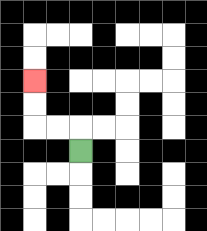{'start': '[3, 6]', 'end': '[1, 3]', 'path_directions': 'U,L,L,U,U', 'path_coordinates': '[[3, 6], [3, 5], [2, 5], [1, 5], [1, 4], [1, 3]]'}